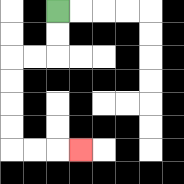{'start': '[2, 0]', 'end': '[3, 6]', 'path_directions': 'D,D,L,L,D,D,D,D,R,R,R', 'path_coordinates': '[[2, 0], [2, 1], [2, 2], [1, 2], [0, 2], [0, 3], [0, 4], [0, 5], [0, 6], [1, 6], [2, 6], [3, 6]]'}